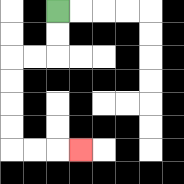{'start': '[2, 0]', 'end': '[3, 6]', 'path_directions': 'D,D,L,L,D,D,D,D,R,R,R', 'path_coordinates': '[[2, 0], [2, 1], [2, 2], [1, 2], [0, 2], [0, 3], [0, 4], [0, 5], [0, 6], [1, 6], [2, 6], [3, 6]]'}